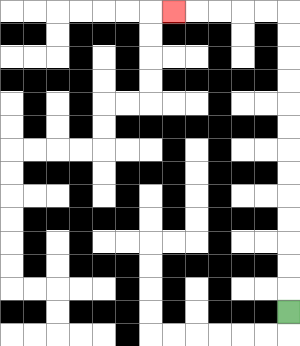{'start': '[12, 13]', 'end': '[7, 0]', 'path_directions': 'U,U,U,U,U,U,U,U,U,U,U,U,U,L,L,L,L,L', 'path_coordinates': '[[12, 13], [12, 12], [12, 11], [12, 10], [12, 9], [12, 8], [12, 7], [12, 6], [12, 5], [12, 4], [12, 3], [12, 2], [12, 1], [12, 0], [11, 0], [10, 0], [9, 0], [8, 0], [7, 0]]'}